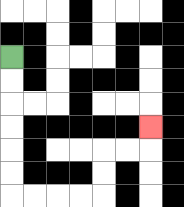{'start': '[0, 2]', 'end': '[6, 5]', 'path_directions': 'D,D,D,D,D,D,R,R,R,R,U,U,R,R,U', 'path_coordinates': '[[0, 2], [0, 3], [0, 4], [0, 5], [0, 6], [0, 7], [0, 8], [1, 8], [2, 8], [3, 8], [4, 8], [4, 7], [4, 6], [5, 6], [6, 6], [6, 5]]'}